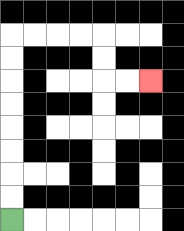{'start': '[0, 9]', 'end': '[6, 3]', 'path_directions': 'U,U,U,U,U,U,U,U,R,R,R,R,D,D,R,R', 'path_coordinates': '[[0, 9], [0, 8], [0, 7], [0, 6], [0, 5], [0, 4], [0, 3], [0, 2], [0, 1], [1, 1], [2, 1], [3, 1], [4, 1], [4, 2], [4, 3], [5, 3], [6, 3]]'}